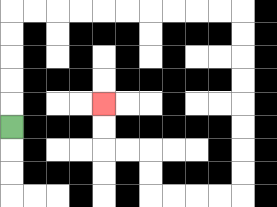{'start': '[0, 5]', 'end': '[4, 4]', 'path_directions': 'U,U,U,U,U,R,R,R,R,R,R,R,R,R,R,D,D,D,D,D,D,D,D,L,L,L,L,U,U,L,L,U,U', 'path_coordinates': '[[0, 5], [0, 4], [0, 3], [0, 2], [0, 1], [0, 0], [1, 0], [2, 0], [3, 0], [4, 0], [5, 0], [6, 0], [7, 0], [8, 0], [9, 0], [10, 0], [10, 1], [10, 2], [10, 3], [10, 4], [10, 5], [10, 6], [10, 7], [10, 8], [9, 8], [8, 8], [7, 8], [6, 8], [6, 7], [6, 6], [5, 6], [4, 6], [4, 5], [4, 4]]'}